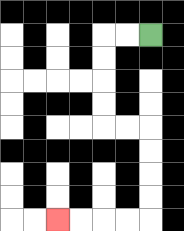{'start': '[6, 1]', 'end': '[2, 9]', 'path_directions': 'L,L,D,D,D,D,R,R,D,D,D,D,L,L,L,L', 'path_coordinates': '[[6, 1], [5, 1], [4, 1], [4, 2], [4, 3], [4, 4], [4, 5], [5, 5], [6, 5], [6, 6], [6, 7], [6, 8], [6, 9], [5, 9], [4, 9], [3, 9], [2, 9]]'}